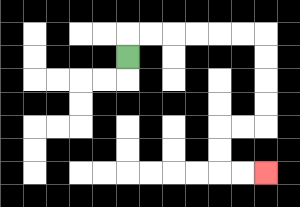{'start': '[5, 2]', 'end': '[11, 7]', 'path_directions': 'U,R,R,R,R,R,R,D,D,D,D,L,L,D,D,R,R', 'path_coordinates': '[[5, 2], [5, 1], [6, 1], [7, 1], [8, 1], [9, 1], [10, 1], [11, 1], [11, 2], [11, 3], [11, 4], [11, 5], [10, 5], [9, 5], [9, 6], [9, 7], [10, 7], [11, 7]]'}